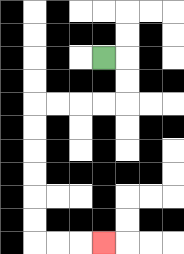{'start': '[4, 2]', 'end': '[4, 10]', 'path_directions': 'R,D,D,L,L,L,L,D,D,D,D,D,D,R,R,R', 'path_coordinates': '[[4, 2], [5, 2], [5, 3], [5, 4], [4, 4], [3, 4], [2, 4], [1, 4], [1, 5], [1, 6], [1, 7], [1, 8], [1, 9], [1, 10], [2, 10], [3, 10], [4, 10]]'}